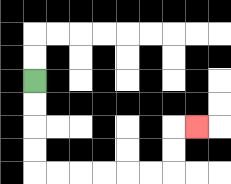{'start': '[1, 3]', 'end': '[8, 5]', 'path_directions': 'D,D,D,D,R,R,R,R,R,R,U,U,R', 'path_coordinates': '[[1, 3], [1, 4], [1, 5], [1, 6], [1, 7], [2, 7], [3, 7], [4, 7], [5, 7], [6, 7], [7, 7], [7, 6], [7, 5], [8, 5]]'}